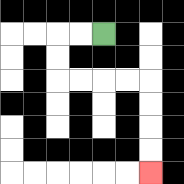{'start': '[4, 1]', 'end': '[6, 7]', 'path_directions': 'L,L,D,D,R,R,R,R,D,D,D,D', 'path_coordinates': '[[4, 1], [3, 1], [2, 1], [2, 2], [2, 3], [3, 3], [4, 3], [5, 3], [6, 3], [6, 4], [6, 5], [6, 6], [6, 7]]'}